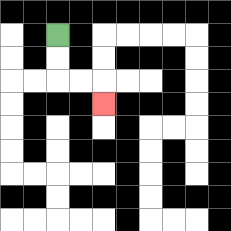{'start': '[2, 1]', 'end': '[4, 4]', 'path_directions': 'D,D,R,R,D', 'path_coordinates': '[[2, 1], [2, 2], [2, 3], [3, 3], [4, 3], [4, 4]]'}